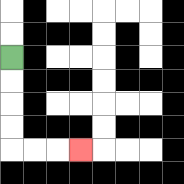{'start': '[0, 2]', 'end': '[3, 6]', 'path_directions': 'D,D,D,D,R,R,R', 'path_coordinates': '[[0, 2], [0, 3], [0, 4], [0, 5], [0, 6], [1, 6], [2, 6], [3, 6]]'}